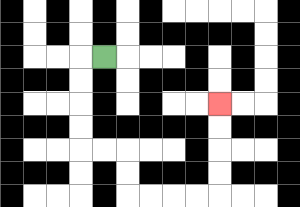{'start': '[4, 2]', 'end': '[9, 4]', 'path_directions': 'L,D,D,D,D,R,R,D,D,R,R,R,R,U,U,U,U', 'path_coordinates': '[[4, 2], [3, 2], [3, 3], [3, 4], [3, 5], [3, 6], [4, 6], [5, 6], [5, 7], [5, 8], [6, 8], [7, 8], [8, 8], [9, 8], [9, 7], [9, 6], [9, 5], [9, 4]]'}